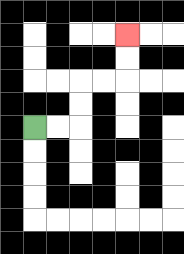{'start': '[1, 5]', 'end': '[5, 1]', 'path_directions': 'R,R,U,U,R,R,U,U', 'path_coordinates': '[[1, 5], [2, 5], [3, 5], [3, 4], [3, 3], [4, 3], [5, 3], [5, 2], [5, 1]]'}